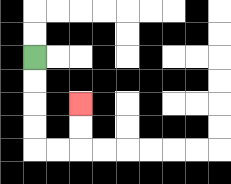{'start': '[1, 2]', 'end': '[3, 4]', 'path_directions': 'D,D,D,D,R,R,U,U', 'path_coordinates': '[[1, 2], [1, 3], [1, 4], [1, 5], [1, 6], [2, 6], [3, 6], [3, 5], [3, 4]]'}